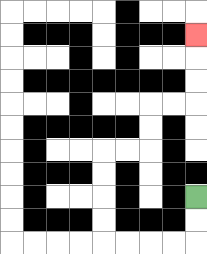{'start': '[8, 8]', 'end': '[8, 1]', 'path_directions': 'D,D,L,L,L,L,U,U,U,U,R,R,U,U,R,R,U,U,U', 'path_coordinates': '[[8, 8], [8, 9], [8, 10], [7, 10], [6, 10], [5, 10], [4, 10], [4, 9], [4, 8], [4, 7], [4, 6], [5, 6], [6, 6], [6, 5], [6, 4], [7, 4], [8, 4], [8, 3], [8, 2], [8, 1]]'}